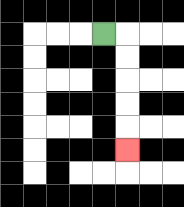{'start': '[4, 1]', 'end': '[5, 6]', 'path_directions': 'R,D,D,D,D,D', 'path_coordinates': '[[4, 1], [5, 1], [5, 2], [5, 3], [5, 4], [5, 5], [5, 6]]'}